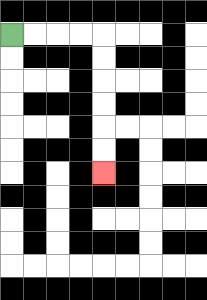{'start': '[0, 1]', 'end': '[4, 7]', 'path_directions': 'R,R,R,R,D,D,D,D,D,D', 'path_coordinates': '[[0, 1], [1, 1], [2, 1], [3, 1], [4, 1], [4, 2], [4, 3], [4, 4], [4, 5], [4, 6], [4, 7]]'}